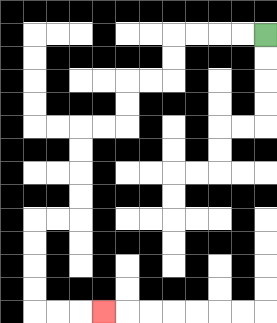{'start': '[11, 1]', 'end': '[4, 13]', 'path_directions': 'L,L,L,L,D,D,L,L,D,D,L,L,D,D,D,D,L,L,D,D,D,D,R,R,R', 'path_coordinates': '[[11, 1], [10, 1], [9, 1], [8, 1], [7, 1], [7, 2], [7, 3], [6, 3], [5, 3], [5, 4], [5, 5], [4, 5], [3, 5], [3, 6], [3, 7], [3, 8], [3, 9], [2, 9], [1, 9], [1, 10], [1, 11], [1, 12], [1, 13], [2, 13], [3, 13], [4, 13]]'}